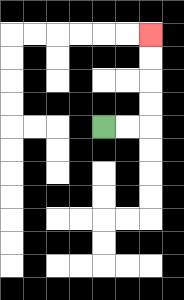{'start': '[4, 5]', 'end': '[6, 1]', 'path_directions': 'R,R,U,U,U,U', 'path_coordinates': '[[4, 5], [5, 5], [6, 5], [6, 4], [6, 3], [6, 2], [6, 1]]'}